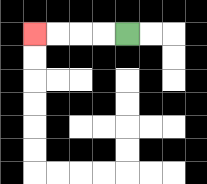{'start': '[5, 1]', 'end': '[1, 1]', 'path_directions': 'L,L,L,L', 'path_coordinates': '[[5, 1], [4, 1], [3, 1], [2, 1], [1, 1]]'}